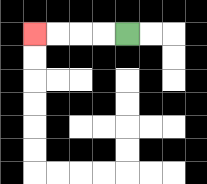{'start': '[5, 1]', 'end': '[1, 1]', 'path_directions': 'L,L,L,L', 'path_coordinates': '[[5, 1], [4, 1], [3, 1], [2, 1], [1, 1]]'}